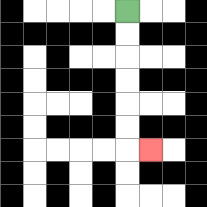{'start': '[5, 0]', 'end': '[6, 6]', 'path_directions': 'D,D,D,D,D,D,R', 'path_coordinates': '[[5, 0], [5, 1], [5, 2], [5, 3], [5, 4], [5, 5], [5, 6], [6, 6]]'}